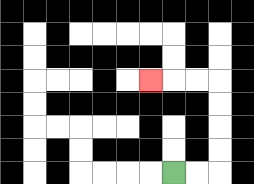{'start': '[7, 7]', 'end': '[6, 3]', 'path_directions': 'R,R,U,U,U,U,L,L,L', 'path_coordinates': '[[7, 7], [8, 7], [9, 7], [9, 6], [9, 5], [9, 4], [9, 3], [8, 3], [7, 3], [6, 3]]'}